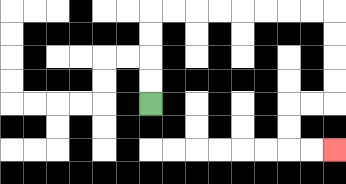{'start': '[6, 4]', 'end': '[14, 6]', 'path_directions': 'U,U,U,U,R,R,R,R,R,R,R,R,D,D,D,D,L,L,D,D,R,R', 'path_coordinates': '[[6, 4], [6, 3], [6, 2], [6, 1], [6, 0], [7, 0], [8, 0], [9, 0], [10, 0], [11, 0], [12, 0], [13, 0], [14, 0], [14, 1], [14, 2], [14, 3], [14, 4], [13, 4], [12, 4], [12, 5], [12, 6], [13, 6], [14, 6]]'}